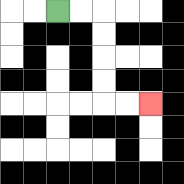{'start': '[2, 0]', 'end': '[6, 4]', 'path_directions': 'R,R,D,D,D,D,R,R', 'path_coordinates': '[[2, 0], [3, 0], [4, 0], [4, 1], [4, 2], [4, 3], [4, 4], [5, 4], [6, 4]]'}